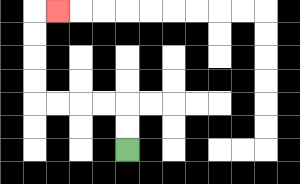{'start': '[5, 6]', 'end': '[2, 0]', 'path_directions': 'U,U,L,L,L,L,U,U,U,U,R', 'path_coordinates': '[[5, 6], [5, 5], [5, 4], [4, 4], [3, 4], [2, 4], [1, 4], [1, 3], [1, 2], [1, 1], [1, 0], [2, 0]]'}